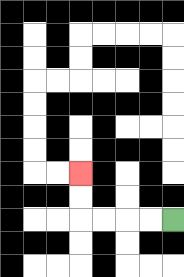{'start': '[7, 9]', 'end': '[3, 7]', 'path_directions': 'L,L,L,L,U,U', 'path_coordinates': '[[7, 9], [6, 9], [5, 9], [4, 9], [3, 9], [3, 8], [3, 7]]'}